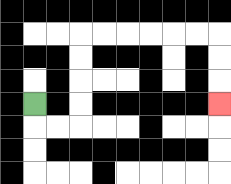{'start': '[1, 4]', 'end': '[9, 4]', 'path_directions': 'D,R,R,U,U,U,U,R,R,R,R,R,R,D,D,D', 'path_coordinates': '[[1, 4], [1, 5], [2, 5], [3, 5], [3, 4], [3, 3], [3, 2], [3, 1], [4, 1], [5, 1], [6, 1], [7, 1], [8, 1], [9, 1], [9, 2], [9, 3], [9, 4]]'}